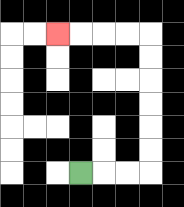{'start': '[3, 7]', 'end': '[2, 1]', 'path_directions': 'R,R,R,U,U,U,U,U,U,L,L,L,L', 'path_coordinates': '[[3, 7], [4, 7], [5, 7], [6, 7], [6, 6], [6, 5], [6, 4], [6, 3], [6, 2], [6, 1], [5, 1], [4, 1], [3, 1], [2, 1]]'}